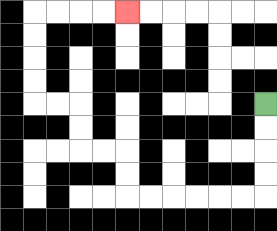{'start': '[11, 4]', 'end': '[5, 0]', 'path_directions': 'D,D,D,D,L,L,L,L,L,L,U,U,L,L,U,U,L,L,U,U,U,U,R,R,R,R', 'path_coordinates': '[[11, 4], [11, 5], [11, 6], [11, 7], [11, 8], [10, 8], [9, 8], [8, 8], [7, 8], [6, 8], [5, 8], [5, 7], [5, 6], [4, 6], [3, 6], [3, 5], [3, 4], [2, 4], [1, 4], [1, 3], [1, 2], [1, 1], [1, 0], [2, 0], [3, 0], [4, 0], [5, 0]]'}